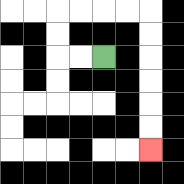{'start': '[4, 2]', 'end': '[6, 6]', 'path_directions': 'L,L,U,U,R,R,R,R,D,D,D,D,D,D', 'path_coordinates': '[[4, 2], [3, 2], [2, 2], [2, 1], [2, 0], [3, 0], [4, 0], [5, 0], [6, 0], [6, 1], [6, 2], [6, 3], [6, 4], [6, 5], [6, 6]]'}